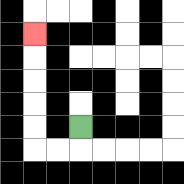{'start': '[3, 5]', 'end': '[1, 1]', 'path_directions': 'D,L,L,U,U,U,U,U', 'path_coordinates': '[[3, 5], [3, 6], [2, 6], [1, 6], [1, 5], [1, 4], [1, 3], [1, 2], [1, 1]]'}